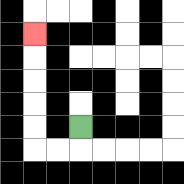{'start': '[3, 5]', 'end': '[1, 1]', 'path_directions': 'D,L,L,U,U,U,U,U', 'path_coordinates': '[[3, 5], [3, 6], [2, 6], [1, 6], [1, 5], [1, 4], [1, 3], [1, 2], [1, 1]]'}